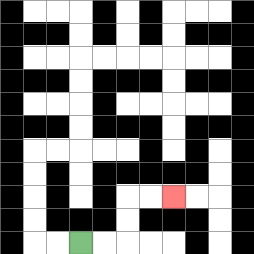{'start': '[3, 10]', 'end': '[7, 8]', 'path_directions': 'R,R,U,U,R,R', 'path_coordinates': '[[3, 10], [4, 10], [5, 10], [5, 9], [5, 8], [6, 8], [7, 8]]'}